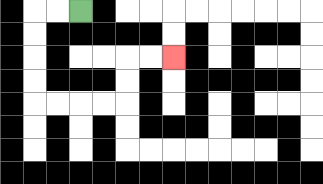{'start': '[3, 0]', 'end': '[7, 2]', 'path_directions': 'L,L,D,D,D,D,R,R,R,R,U,U,R,R', 'path_coordinates': '[[3, 0], [2, 0], [1, 0], [1, 1], [1, 2], [1, 3], [1, 4], [2, 4], [3, 4], [4, 4], [5, 4], [5, 3], [5, 2], [6, 2], [7, 2]]'}